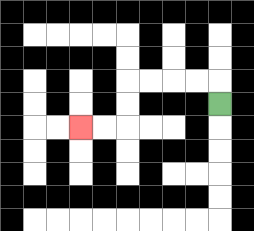{'start': '[9, 4]', 'end': '[3, 5]', 'path_directions': 'U,L,L,L,L,D,D,L,L', 'path_coordinates': '[[9, 4], [9, 3], [8, 3], [7, 3], [6, 3], [5, 3], [5, 4], [5, 5], [4, 5], [3, 5]]'}